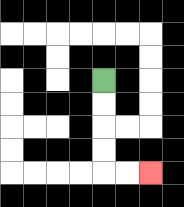{'start': '[4, 3]', 'end': '[6, 7]', 'path_directions': 'D,D,D,D,R,R', 'path_coordinates': '[[4, 3], [4, 4], [4, 5], [4, 6], [4, 7], [5, 7], [6, 7]]'}